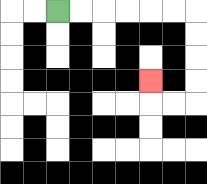{'start': '[2, 0]', 'end': '[6, 3]', 'path_directions': 'R,R,R,R,R,R,D,D,D,D,L,L,U', 'path_coordinates': '[[2, 0], [3, 0], [4, 0], [5, 0], [6, 0], [7, 0], [8, 0], [8, 1], [8, 2], [8, 3], [8, 4], [7, 4], [6, 4], [6, 3]]'}